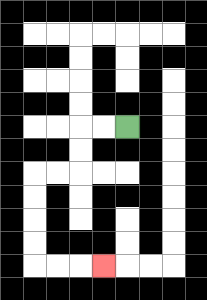{'start': '[5, 5]', 'end': '[4, 11]', 'path_directions': 'L,L,D,D,L,L,D,D,D,D,R,R,R', 'path_coordinates': '[[5, 5], [4, 5], [3, 5], [3, 6], [3, 7], [2, 7], [1, 7], [1, 8], [1, 9], [1, 10], [1, 11], [2, 11], [3, 11], [4, 11]]'}